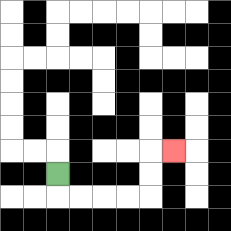{'start': '[2, 7]', 'end': '[7, 6]', 'path_directions': 'D,R,R,R,R,U,U,R', 'path_coordinates': '[[2, 7], [2, 8], [3, 8], [4, 8], [5, 8], [6, 8], [6, 7], [6, 6], [7, 6]]'}